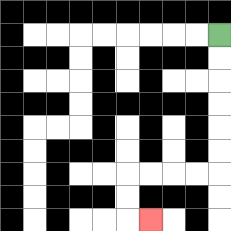{'start': '[9, 1]', 'end': '[6, 9]', 'path_directions': 'D,D,D,D,D,D,L,L,L,L,D,D,R', 'path_coordinates': '[[9, 1], [9, 2], [9, 3], [9, 4], [9, 5], [9, 6], [9, 7], [8, 7], [7, 7], [6, 7], [5, 7], [5, 8], [5, 9], [6, 9]]'}